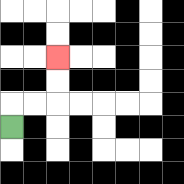{'start': '[0, 5]', 'end': '[2, 2]', 'path_directions': 'U,R,R,U,U', 'path_coordinates': '[[0, 5], [0, 4], [1, 4], [2, 4], [2, 3], [2, 2]]'}